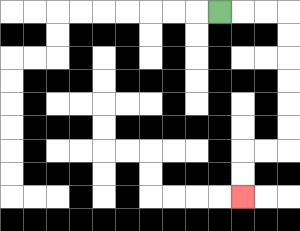{'start': '[9, 0]', 'end': '[10, 8]', 'path_directions': 'R,R,R,D,D,D,D,D,D,L,L,D,D', 'path_coordinates': '[[9, 0], [10, 0], [11, 0], [12, 0], [12, 1], [12, 2], [12, 3], [12, 4], [12, 5], [12, 6], [11, 6], [10, 6], [10, 7], [10, 8]]'}